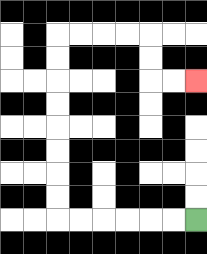{'start': '[8, 9]', 'end': '[8, 3]', 'path_directions': 'L,L,L,L,L,L,U,U,U,U,U,U,U,U,R,R,R,R,D,D,R,R', 'path_coordinates': '[[8, 9], [7, 9], [6, 9], [5, 9], [4, 9], [3, 9], [2, 9], [2, 8], [2, 7], [2, 6], [2, 5], [2, 4], [2, 3], [2, 2], [2, 1], [3, 1], [4, 1], [5, 1], [6, 1], [6, 2], [6, 3], [7, 3], [8, 3]]'}